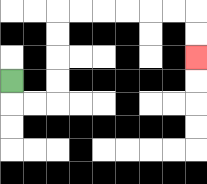{'start': '[0, 3]', 'end': '[8, 2]', 'path_directions': 'D,R,R,U,U,U,U,R,R,R,R,R,R,D,D', 'path_coordinates': '[[0, 3], [0, 4], [1, 4], [2, 4], [2, 3], [2, 2], [2, 1], [2, 0], [3, 0], [4, 0], [5, 0], [6, 0], [7, 0], [8, 0], [8, 1], [8, 2]]'}